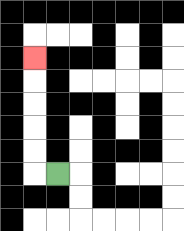{'start': '[2, 7]', 'end': '[1, 2]', 'path_directions': 'L,U,U,U,U,U', 'path_coordinates': '[[2, 7], [1, 7], [1, 6], [1, 5], [1, 4], [1, 3], [1, 2]]'}